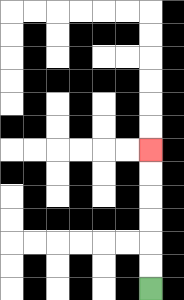{'start': '[6, 12]', 'end': '[6, 6]', 'path_directions': 'U,U,U,U,U,U', 'path_coordinates': '[[6, 12], [6, 11], [6, 10], [6, 9], [6, 8], [6, 7], [6, 6]]'}